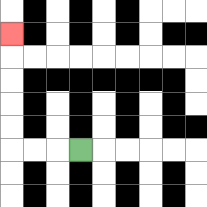{'start': '[3, 6]', 'end': '[0, 1]', 'path_directions': 'L,L,L,U,U,U,U,U', 'path_coordinates': '[[3, 6], [2, 6], [1, 6], [0, 6], [0, 5], [0, 4], [0, 3], [0, 2], [0, 1]]'}